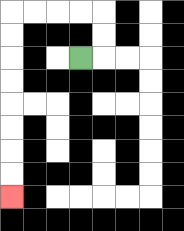{'start': '[3, 2]', 'end': '[0, 8]', 'path_directions': 'R,U,U,L,L,L,L,D,D,D,D,D,D,D,D', 'path_coordinates': '[[3, 2], [4, 2], [4, 1], [4, 0], [3, 0], [2, 0], [1, 0], [0, 0], [0, 1], [0, 2], [0, 3], [0, 4], [0, 5], [0, 6], [0, 7], [0, 8]]'}